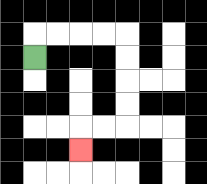{'start': '[1, 2]', 'end': '[3, 6]', 'path_directions': 'U,R,R,R,R,D,D,D,D,L,L,D', 'path_coordinates': '[[1, 2], [1, 1], [2, 1], [3, 1], [4, 1], [5, 1], [5, 2], [5, 3], [5, 4], [5, 5], [4, 5], [3, 5], [3, 6]]'}